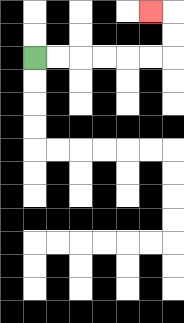{'start': '[1, 2]', 'end': '[6, 0]', 'path_directions': 'R,R,R,R,R,R,U,U,L', 'path_coordinates': '[[1, 2], [2, 2], [3, 2], [4, 2], [5, 2], [6, 2], [7, 2], [7, 1], [7, 0], [6, 0]]'}